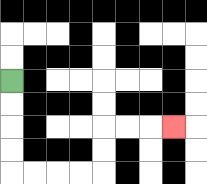{'start': '[0, 3]', 'end': '[7, 5]', 'path_directions': 'D,D,D,D,R,R,R,R,U,U,R,R,R', 'path_coordinates': '[[0, 3], [0, 4], [0, 5], [0, 6], [0, 7], [1, 7], [2, 7], [3, 7], [4, 7], [4, 6], [4, 5], [5, 5], [6, 5], [7, 5]]'}